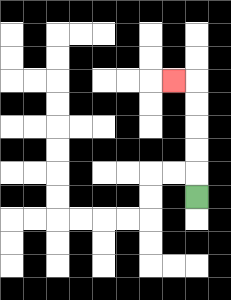{'start': '[8, 8]', 'end': '[7, 3]', 'path_directions': 'U,U,U,U,U,L', 'path_coordinates': '[[8, 8], [8, 7], [8, 6], [8, 5], [8, 4], [8, 3], [7, 3]]'}